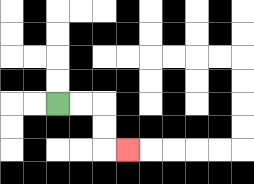{'start': '[2, 4]', 'end': '[5, 6]', 'path_directions': 'R,R,D,D,R', 'path_coordinates': '[[2, 4], [3, 4], [4, 4], [4, 5], [4, 6], [5, 6]]'}